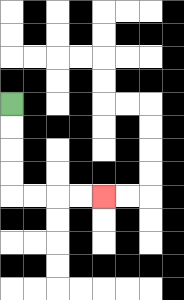{'start': '[0, 4]', 'end': '[4, 8]', 'path_directions': 'D,D,D,D,R,R,R,R', 'path_coordinates': '[[0, 4], [0, 5], [0, 6], [0, 7], [0, 8], [1, 8], [2, 8], [3, 8], [4, 8]]'}